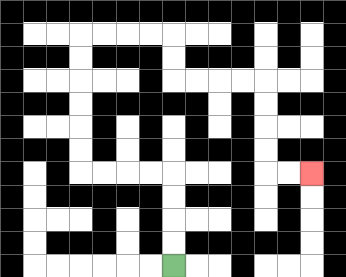{'start': '[7, 11]', 'end': '[13, 7]', 'path_directions': 'U,U,U,U,L,L,L,L,U,U,U,U,U,U,R,R,R,R,D,D,R,R,R,R,D,D,D,D,R,R', 'path_coordinates': '[[7, 11], [7, 10], [7, 9], [7, 8], [7, 7], [6, 7], [5, 7], [4, 7], [3, 7], [3, 6], [3, 5], [3, 4], [3, 3], [3, 2], [3, 1], [4, 1], [5, 1], [6, 1], [7, 1], [7, 2], [7, 3], [8, 3], [9, 3], [10, 3], [11, 3], [11, 4], [11, 5], [11, 6], [11, 7], [12, 7], [13, 7]]'}